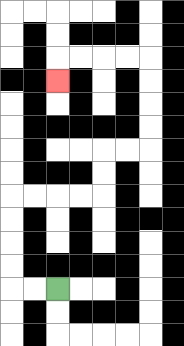{'start': '[2, 12]', 'end': '[2, 3]', 'path_directions': 'L,L,U,U,U,U,R,R,R,R,U,U,R,R,U,U,U,U,L,L,L,L,D', 'path_coordinates': '[[2, 12], [1, 12], [0, 12], [0, 11], [0, 10], [0, 9], [0, 8], [1, 8], [2, 8], [3, 8], [4, 8], [4, 7], [4, 6], [5, 6], [6, 6], [6, 5], [6, 4], [6, 3], [6, 2], [5, 2], [4, 2], [3, 2], [2, 2], [2, 3]]'}